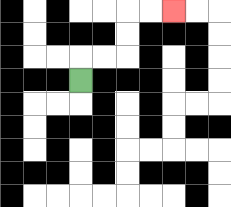{'start': '[3, 3]', 'end': '[7, 0]', 'path_directions': 'U,R,R,U,U,R,R', 'path_coordinates': '[[3, 3], [3, 2], [4, 2], [5, 2], [5, 1], [5, 0], [6, 0], [7, 0]]'}